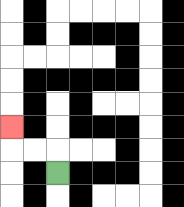{'start': '[2, 7]', 'end': '[0, 5]', 'path_directions': 'U,L,L,U', 'path_coordinates': '[[2, 7], [2, 6], [1, 6], [0, 6], [0, 5]]'}